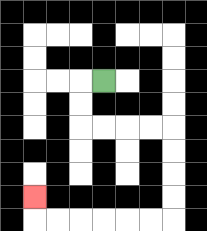{'start': '[4, 3]', 'end': '[1, 8]', 'path_directions': 'L,D,D,R,R,R,R,D,D,D,D,L,L,L,L,L,L,U', 'path_coordinates': '[[4, 3], [3, 3], [3, 4], [3, 5], [4, 5], [5, 5], [6, 5], [7, 5], [7, 6], [7, 7], [7, 8], [7, 9], [6, 9], [5, 9], [4, 9], [3, 9], [2, 9], [1, 9], [1, 8]]'}